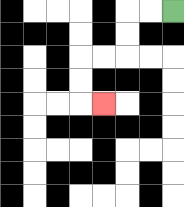{'start': '[7, 0]', 'end': '[4, 4]', 'path_directions': 'L,L,D,D,L,L,D,D,R', 'path_coordinates': '[[7, 0], [6, 0], [5, 0], [5, 1], [5, 2], [4, 2], [3, 2], [3, 3], [3, 4], [4, 4]]'}